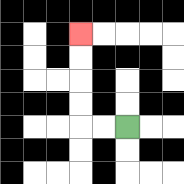{'start': '[5, 5]', 'end': '[3, 1]', 'path_directions': 'L,L,U,U,U,U', 'path_coordinates': '[[5, 5], [4, 5], [3, 5], [3, 4], [3, 3], [3, 2], [3, 1]]'}